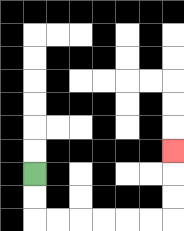{'start': '[1, 7]', 'end': '[7, 6]', 'path_directions': 'D,D,R,R,R,R,R,R,U,U,U', 'path_coordinates': '[[1, 7], [1, 8], [1, 9], [2, 9], [3, 9], [4, 9], [5, 9], [6, 9], [7, 9], [7, 8], [7, 7], [7, 6]]'}